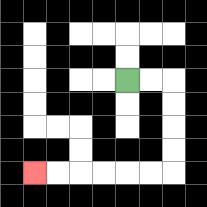{'start': '[5, 3]', 'end': '[1, 7]', 'path_directions': 'R,R,D,D,D,D,L,L,L,L,L,L', 'path_coordinates': '[[5, 3], [6, 3], [7, 3], [7, 4], [7, 5], [7, 6], [7, 7], [6, 7], [5, 7], [4, 7], [3, 7], [2, 7], [1, 7]]'}